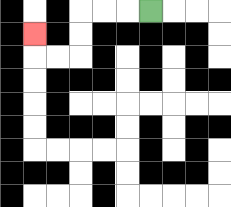{'start': '[6, 0]', 'end': '[1, 1]', 'path_directions': 'L,L,L,D,D,L,L,U', 'path_coordinates': '[[6, 0], [5, 0], [4, 0], [3, 0], [3, 1], [3, 2], [2, 2], [1, 2], [1, 1]]'}